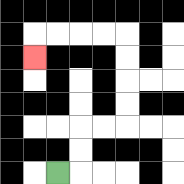{'start': '[2, 7]', 'end': '[1, 2]', 'path_directions': 'R,U,U,R,R,U,U,U,U,L,L,L,L,D', 'path_coordinates': '[[2, 7], [3, 7], [3, 6], [3, 5], [4, 5], [5, 5], [5, 4], [5, 3], [5, 2], [5, 1], [4, 1], [3, 1], [2, 1], [1, 1], [1, 2]]'}